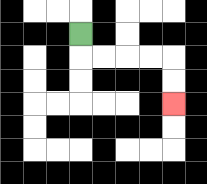{'start': '[3, 1]', 'end': '[7, 4]', 'path_directions': 'D,R,R,R,R,D,D', 'path_coordinates': '[[3, 1], [3, 2], [4, 2], [5, 2], [6, 2], [7, 2], [7, 3], [7, 4]]'}